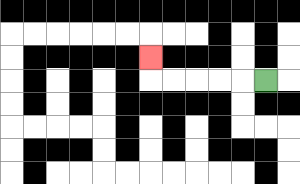{'start': '[11, 3]', 'end': '[6, 2]', 'path_directions': 'L,L,L,L,L,U', 'path_coordinates': '[[11, 3], [10, 3], [9, 3], [8, 3], [7, 3], [6, 3], [6, 2]]'}